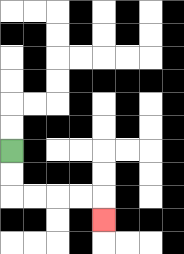{'start': '[0, 6]', 'end': '[4, 9]', 'path_directions': 'D,D,R,R,R,R,D', 'path_coordinates': '[[0, 6], [0, 7], [0, 8], [1, 8], [2, 8], [3, 8], [4, 8], [4, 9]]'}